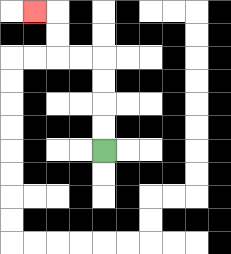{'start': '[4, 6]', 'end': '[1, 0]', 'path_directions': 'U,U,U,U,L,L,U,U,L', 'path_coordinates': '[[4, 6], [4, 5], [4, 4], [4, 3], [4, 2], [3, 2], [2, 2], [2, 1], [2, 0], [1, 0]]'}